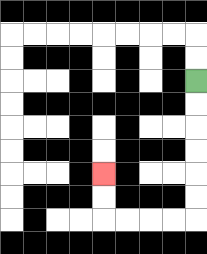{'start': '[8, 3]', 'end': '[4, 7]', 'path_directions': 'D,D,D,D,D,D,L,L,L,L,U,U', 'path_coordinates': '[[8, 3], [8, 4], [8, 5], [8, 6], [8, 7], [8, 8], [8, 9], [7, 9], [6, 9], [5, 9], [4, 9], [4, 8], [4, 7]]'}